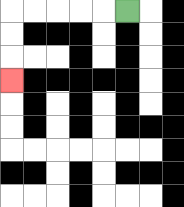{'start': '[5, 0]', 'end': '[0, 3]', 'path_directions': 'L,L,L,L,L,D,D,D', 'path_coordinates': '[[5, 0], [4, 0], [3, 0], [2, 0], [1, 0], [0, 0], [0, 1], [0, 2], [0, 3]]'}